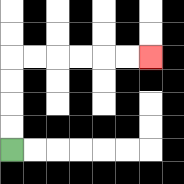{'start': '[0, 6]', 'end': '[6, 2]', 'path_directions': 'U,U,U,U,R,R,R,R,R,R', 'path_coordinates': '[[0, 6], [0, 5], [0, 4], [0, 3], [0, 2], [1, 2], [2, 2], [3, 2], [4, 2], [5, 2], [6, 2]]'}